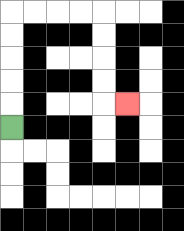{'start': '[0, 5]', 'end': '[5, 4]', 'path_directions': 'U,U,U,U,U,R,R,R,R,D,D,D,D,R', 'path_coordinates': '[[0, 5], [0, 4], [0, 3], [0, 2], [0, 1], [0, 0], [1, 0], [2, 0], [3, 0], [4, 0], [4, 1], [4, 2], [4, 3], [4, 4], [5, 4]]'}